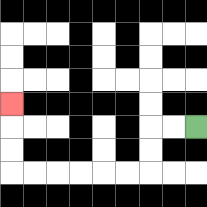{'start': '[8, 5]', 'end': '[0, 4]', 'path_directions': 'L,L,D,D,L,L,L,L,L,L,U,U,U', 'path_coordinates': '[[8, 5], [7, 5], [6, 5], [6, 6], [6, 7], [5, 7], [4, 7], [3, 7], [2, 7], [1, 7], [0, 7], [0, 6], [0, 5], [0, 4]]'}